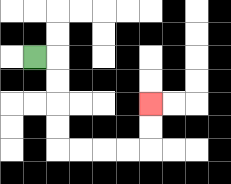{'start': '[1, 2]', 'end': '[6, 4]', 'path_directions': 'R,D,D,D,D,R,R,R,R,U,U', 'path_coordinates': '[[1, 2], [2, 2], [2, 3], [2, 4], [2, 5], [2, 6], [3, 6], [4, 6], [5, 6], [6, 6], [6, 5], [6, 4]]'}